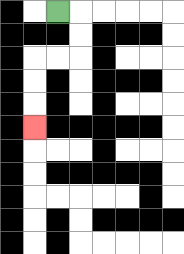{'start': '[2, 0]', 'end': '[1, 5]', 'path_directions': 'R,D,D,L,L,D,D,D', 'path_coordinates': '[[2, 0], [3, 0], [3, 1], [3, 2], [2, 2], [1, 2], [1, 3], [1, 4], [1, 5]]'}